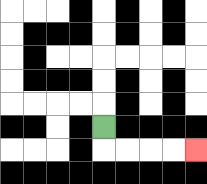{'start': '[4, 5]', 'end': '[8, 6]', 'path_directions': 'D,R,R,R,R', 'path_coordinates': '[[4, 5], [4, 6], [5, 6], [6, 6], [7, 6], [8, 6]]'}